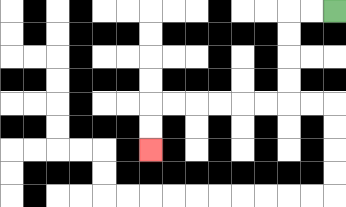{'start': '[14, 0]', 'end': '[6, 6]', 'path_directions': 'L,L,D,D,D,D,L,L,L,L,L,L,D,D', 'path_coordinates': '[[14, 0], [13, 0], [12, 0], [12, 1], [12, 2], [12, 3], [12, 4], [11, 4], [10, 4], [9, 4], [8, 4], [7, 4], [6, 4], [6, 5], [6, 6]]'}